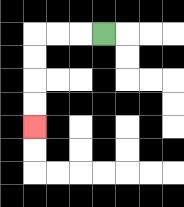{'start': '[4, 1]', 'end': '[1, 5]', 'path_directions': 'L,L,L,D,D,D,D', 'path_coordinates': '[[4, 1], [3, 1], [2, 1], [1, 1], [1, 2], [1, 3], [1, 4], [1, 5]]'}